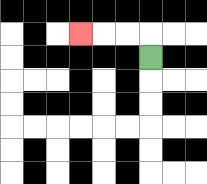{'start': '[6, 2]', 'end': '[3, 1]', 'path_directions': 'U,L,L,L', 'path_coordinates': '[[6, 2], [6, 1], [5, 1], [4, 1], [3, 1]]'}